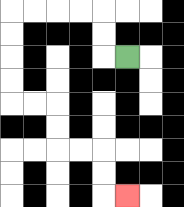{'start': '[5, 2]', 'end': '[5, 8]', 'path_directions': 'L,U,U,L,L,L,L,D,D,D,D,R,R,D,D,R,R,D,D,R', 'path_coordinates': '[[5, 2], [4, 2], [4, 1], [4, 0], [3, 0], [2, 0], [1, 0], [0, 0], [0, 1], [0, 2], [0, 3], [0, 4], [1, 4], [2, 4], [2, 5], [2, 6], [3, 6], [4, 6], [4, 7], [4, 8], [5, 8]]'}